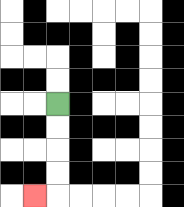{'start': '[2, 4]', 'end': '[1, 8]', 'path_directions': 'D,D,D,D,L', 'path_coordinates': '[[2, 4], [2, 5], [2, 6], [2, 7], [2, 8], [1, 8]]'}